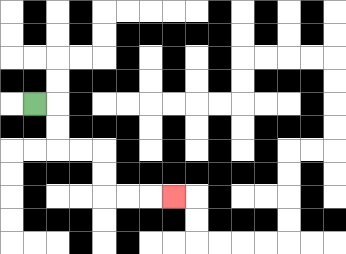{'start': '[1, 4]', 'end': '[7, 8]', 'path_directions': 'R,D,D,R,R,D,D,R,R,R', 'path_coordinates': '[[1, 4], [2, 4], [2, 5], [2, 6], [3, 6], [4, 6], [4, 7], [4, 8], [5, 8], [6, 8], [7, 8]]'}